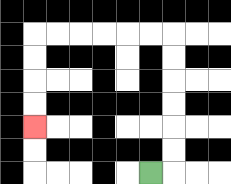{'start': '[6, 7]', 'end': '[1, 5]', 'path_directions': 'R,U,U,U,U,U,U,L,L,L,L,L,L,D,D,D,D', 'path_coordinates': '[[6, 7], [7, 7], [7, 6], [7, 5], [7, 4], [7, 3], [7, 2], [7, 1], [6, 1], [5, 1], [4, 1], [3, 1], [2, 1], [1, 1], [1, 2], [1, 3], [1, 4], [1, 5]]'}